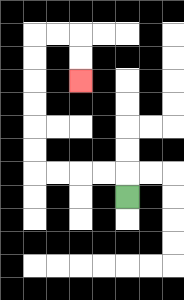{'start': '[5, 8]', 'end': '[3, 3]', 'path_directions': 'U,L,L,L,L,U,U,U,U,U,U,R,R,D,D', 'path_coordinates': '[[5, 8], [5, 7], [4, 7], [3, 7], [2, 7], [1, 7], [1, 6], [1, 5], [1, 4], [1, 3], [1, 2], [1, 1], [2, 1], [3, 1], [3, 2], [3, 3]]'}